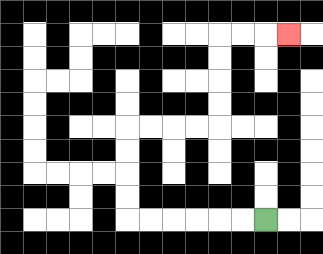{'start': '[11, 9]', 'end': '[12, 1]', 'path_directions': 'L,L,L,L,L,L,U,U,U,U,R,R,R,R,U,U,U,U,R,R,R', 'path_coordinates': '[[11, 9], [10, 9], [9, 9], [8, 9], [7, 9], [6, 9], [5, 9], [5, 8], [5, 7], [5, 6], [5, 5], [6, 5], [7, 5], [8, 5], [9, 5], [9, 4], [9, 3], [9, 2], [9, 1], [10, 1], [11, 1], [12, 1]]'}